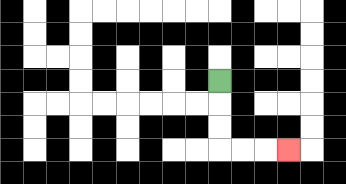{'start': '[9, 3]', 'end': '[12, 6]', 'path_directions': 'D,D,D,R,R,R', 'path_coordinates': '[[9, 3], [9, 4], [9, 5], [9, 6], [10, 6], [11, 6], [12, 6]]'}